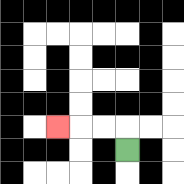{'start': '[5, 6]', 'end': '[2, 5]', 'path_directions': 'U,L,L,L', 'path_coordinates': '[[5, 6], [5, 5], [4, 5], [3, 5], [2, 5]]'}